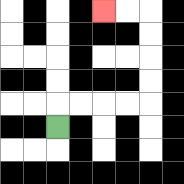{'start': '[2, 5]', 'end': '[4, 0]', 'path_directions': 'U,R,R,R,R,U,U,U,U,L,L', 'path_coordinates': '[[2, 5], [2, 4], [3, 4], [4, 4], [5, 4], [6, 4], [6, 3], [6, 2], [6, 1], [6, 0], [5, 0], [4, 0]]'}